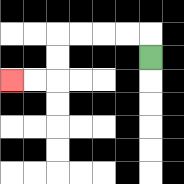{'start': '[6, 2]', 'end': '[0, 3]', 'path_directions': 'U,L,L,L,L,D,D,L,L', 'path_coordinates': '[[6, 2], [6, 1], [5, 1], [4, 1], [3, 1], [2, 1], [2, 2], [2, 3], [1, 3], [0, 3]]'}